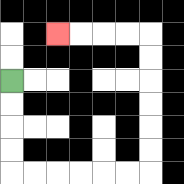{'start': '[0, 3]', 'end': '[2, 1]', 'path_directions': 'D,D,D,D,R,R,R,R,R,R,U,U,U,U,U,U,L,L,L,L', 'path_coordinates': '[[0, 3], [0, 4], [0, 5], [0, 6], [0, 7], [1, 7], [2, 7], [3, 7], [4, 7], [5, 7], [6, 7], [6, 6], [6, 5], [6, 4], [6, 3], [6, 2], [6, 1], [5, 1], [4, 1], [3, 1], [2, 1]]'}